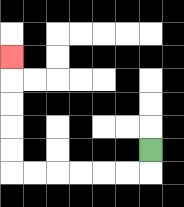{'start': '[6, 6]', 'end': '[0, 2]', 'path_directions': 'D,L,L,L,L,L,L,U,U,U,U,U', 'path_coordinates': '[[6, 6], [6, 7], [5, 7], [4, 7], [3, 7], [2, 7], [1, 7], [0, 7], [0, 6], [0, 5], [0, 4], [0, 3], [0, 2]]'}